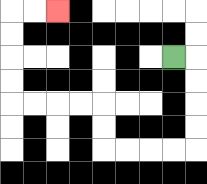{'start': '[7, 2]', 'end': '[2, 0]', 'path_directions': 'R,D,D,D,D,L,L,L,L,U,U,L,L,L,L,U,U,U,U,R,R', 'path_coordinates': '[[7, 2], [8, 2], [8, 3], [8, 4], [8, 5], [8, 6], [7, 6], [6, 6], [5, 6], [4, 6], [4, 5], [4, 4], [3, 4], [2, 4], [1, 4], [0, 4], [0, 3], [0, 2], [0, 1], [0, 0], [1, 0], [2, 0]]'}